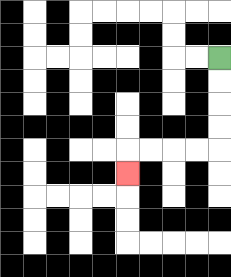{'start': '[9, 2]', 'end': '[5, 7]', 'path_directions': 'D,D,D,D,L,L,L,L,D', 'path_coordinates': '[[9, 2], [9, 3], [9, 4], [9, 5], [9, 6], [8, 6], [7, 6], [6, 6], [5, 6], [5, 7]]'}